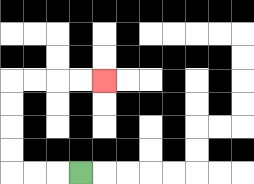{'start': '[3, 7]', 'end': '[4, 3]', 'path_directions': 'L,L,L,U,U,U,U,R,R,R,R', 'path_coordinates': '[[3, 7], [2, 7], [1, 7], [0, 7], [0, 6], [0, 5], [0, 4], [0, 3], [1, 3], [2, 3], [3, 3], [4, 3]]'}